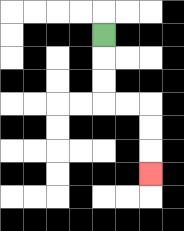{'start': '[4, 1]', 'end': '[6, 7]', 'path_directions': 'D,D,D,R,R,D,D,D', 'path_coordinates': '[[4, 1], [4, 2], [4, 3], [4, 4], [5, 4], [6, 4], [6, 5], [6, 6], [6, 7]]'}